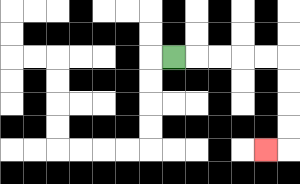{'start': '[7, 2]', 'end': '[11, 6]', 'path_directions': 'R,R,R,R,R,D,D,D,D,L', 'path_coordinates': '[[7, 2], [8, 2], [9, 2], [10, 2], [11, 2], [12, 2], [12, 3], [12, 4], [12, 5], [12, 6], [11, 6]]'}